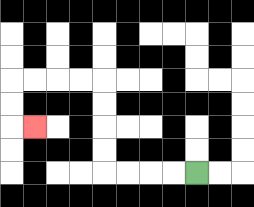{'start': '[8, 7]', 'end': '[1, 5]', 'path_directions': 'L,L,L,L,U,U,U,U,L,L,L,L,D,D,R', 'path_coordinates': '[[8, 7], [7, 7], [6, 7], [5, 7], [4, 7], [4, 6], [4, 5], [4, 4], [4, 3], [3, 3], [2, 3], [1, 3], [0, 3], [0, 4], [0, 5], [1, 5]]'}